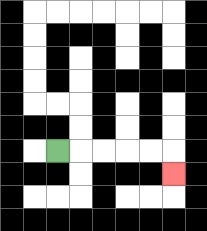{'start': '[2, 6]', 'end': '[7, 7]', 'path_directions': 'R,R,R,R,R,D', 'path_coordinates': '[[2, 6], [3, 6], [4, 6], [5, 6], [6, 6], [7, 6], [7, 7]]'}